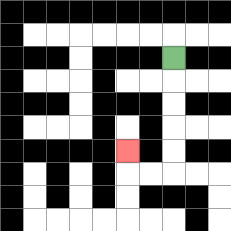{'start': '[7, 2]', 'end': '[5, 6]', 'path_directions': 'D,D,D,D,D,L,L,U', 'path_coordinates': '[[7, 2], [7, 3], [7, 4], [7, 5], [7, 6], [7, 7], [6, 7], [5, 7], [5, 6]]'}